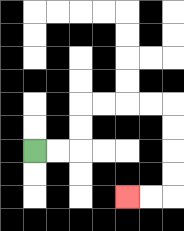{'start': '[1, 6]', 'end': '[5, 8]', 'path_directions': 'R,R,U,U,R,R,R,R,D,D,D,D,L,L', 'path_coordinates': '[[1, 6], [2, 6], [3, 6], [3, 5], [3, 4], [4, 4], [5, 4], [6, 4], [7, 4], [7, 5], [7, 6], [7, 7], [7, 8], [6, 8], [5, 8]]'}